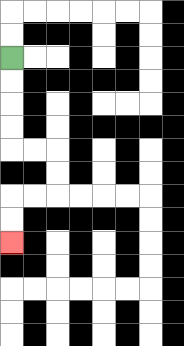{'start': '[0, 2]', 'end': '[0, 10]', 'path_directions': 'D,D,D,D,R,R,D,D,L,L,D,D', 'path_coordinates': '[[0, 2], [0, 3], [0, 4], [0, 5], [0, 6], [1, 6], [2, 6], [2, 7], [2, 8], [1, 8], [0, 8], [0, 9], [0, 10]]'}